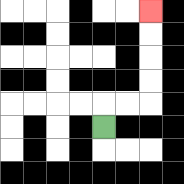{'start': '[4, 5]', 'end': '[6, 0]', 'path_directions': 'U,R,R,U,U,U,U', 'path_coordinates': '[[4, 5], [4, 4], [5, 4], [6, 4], [6, 3], [6, 2], [6, 1], [6, 0]]'}